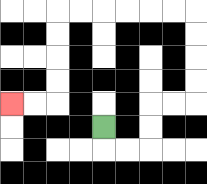{'start': '[4, 5]', 'end': '[0, 4]', 'path_directions': 'D,R,R,U,U,R,R,U,U,U,U,L,L,L,L,L,L,D,D,D,D,L,L', 'path_coordinates': '[[4, 5], [4, 6], [5, 6], [6, 6], [6, 5], [6, 4], [7, 4], [8, 4], [8, 3], [8, 2], [8, 1], [8, 0], [7, 0], [6, 0], [5, 0], [4, 0], [3, 0], [2, 0], [2, 1], [2, 2], [2, 3], [2, 4], [1, 4], [0, 4]]'}